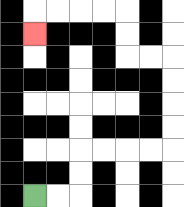{'start': '[1, 8]', 'end': '[1, 1]', 'path_directions': 'R,R,U,U,R,R,R,R,U,U,U,U,L,L,U,U,L,L,L,L,D', 'path_coordinates': '[[1, 8], [2, 8], [3, 8], [3, 7], [3, 6], [4, 6], [5, 6], [6, 6], [7, 6], [7, 5], [7, 4], [7, 3], [7, 2], [6, 2], [5, 2], [5, 1], [5, 0], [4, 0], [3, 0], [2, 0], [1, 0], [1, 1]]'}